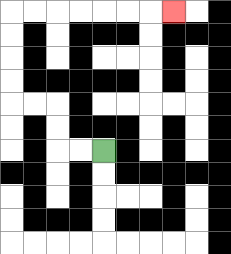{'start': '[4, 6]', 'end': '[7, 0]', 'path_directions': 'L,L,U,U,L,L,U,U,U,U,R,R,R,R,R,R,R', 'path_coordinates': '[[4, 6], [3, 6], [2, 6], [2, 5], [2, 4], [1, 4], [0, 4], [0, 3], [0, 2], [0, 1], [0, 0], [1, 0], [2, 0], [3, 0], [4, 0], [5, 0], [6, 0], [7, 0]]'}